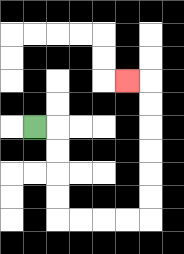{'start': '[1, 5]', 'end': '[5, 3]', 'path_directions': 'R,D,D,D,D,R,R,R,R,U,U,U,U,U,U,L', 'path_coordinates': '[[1, 5], [2, 5], [2, 6], [2, 7], [2, 8], [2, 9], [3, 9], [4, 9], [5, 9], [6, 9], [6, 8], [6, 7], [6, 6], [6, 5], [6, 4], [6, 3], [5, 3]]'}